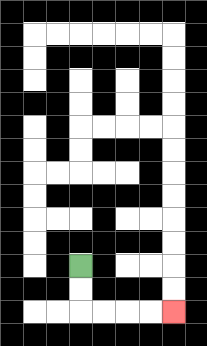{'start': '[3, 11]', 'end': '[7, 13]', 'path_directions': 'D,D,R,R,R,R', 'path_coordinates': '[[3, 11], [3, 12], [3, 13], [4, 13], [5, 13], [6, 13], [7, 13]]'}